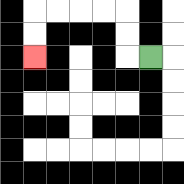{'start': '[6, 2]', 'end': '[1, 2]', 'path_directions': 'L,U,U,L,L,L,L,D,D', 'path_coordinates': '[[6, 2], [5, 2], [5, 1], [5, 0], [4, 0], [3, 0], [2, 0], [1, 0], [1, 1], [1, 2]]'}